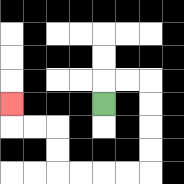{'start': '[4, 4]', 'end': '[0, 4]', 'path_directions': 'U,R,R,D,D,D,D,L,L,L,L,U,U,L,L,U', 'path_coordinates': '[[4, 4], [4, 3], [5, 3], [6, 3], [6, 4], [6, 5], [6, 6], [6, 7], [5, 7], [4, 7], [3, 7], [2, 7], [2, 6], [2, 5], [1, 5], [0, 5], [0, 4]]'}